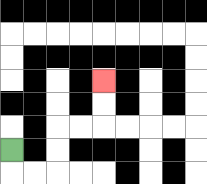{'start': '[0, 6]', 'end': '[4, 3]', 'path_directions': 'D,R,R,U,U,R,R,U,U', 'path_coordinates': '[[0, 6], [0, 7], [1, 7], [2, 7], [2, 6], [2, 5], [3, 5], [4, 5], [4, 4], [4, 3]]'}